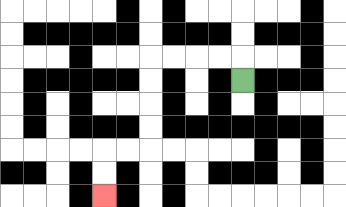{'start': '[10, 3]', 'end': '[4, 8]', 'path_directions': 'U,L,L,L,L,D,D,D,D,L,L,D,D', 'path_coordinates': '[[10, 3], [10, 2], [9, 2], [8, 2], [7, 2], [6, 2], [6, 3], [6, 4], [6, 5], [6, 6], [5, 6], [4, 6], [4, 7], [4, 8]]'}